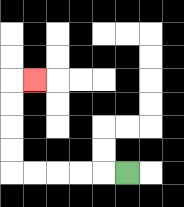{'start': '[5, 7]', 'end': '[1, 3]', 'path_directions': 'L,L,L,L,L,U,U,U,U,R', 'path_coordinates': '[[5, 7], [4, 7], [3, 7], [2, 7], [1, 7], [0, 7], [0, 6], [0, 5], [0, 4], [0, 3], [1, 3]]'}